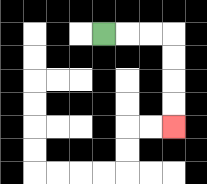{'start': '[4, 1]', 'end': '[7, 5]', 'path_directions': 'R,R,R,D,D,D,D', 'path_coordinates': '[[4, 1], [5, 1], [6, 1], [7, 1], [7, 2], [7, 3], [7, 4], [7, 5]]'}